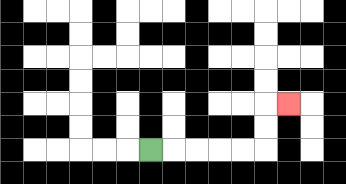{'start': '[6, 6]', 'end': '[12, 4]', 'path_directions': 'R,R,R,R,R,U,U,R', 'path_coordinates': '[[6, 6], [7, 6], [8, 6], [9, 6], [10, 6], [11, 6], [11, 5], [11, 4], [12, 4]]'}